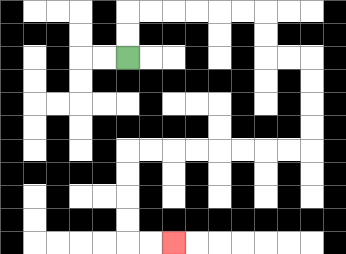{'start': '[5, 2]', 'end': '[7, 10]', 'path_directions': 'U,U,R,R,R,R,R,R,D,D,R,R,D,D,D,D,L,L,L,L,L,L,L,L,D,D,D,D,R,R', 'path_coordinates': '[[5, 2], [5, 1], [5, 0], [6, 0], [7, 0], [8, 0], [9, 0], [10, 0], [11, 0], [11, 1], [11, 2], [12, 2], [13, 2], [13, 3], [13, 4], [13, 5], [13, 6], [12, 6], [11, 6], [10, 6], [9, 6], [8, 6], [7, 6], [6, 6], [5, 6], [5, 7], [5, 8], [5, 9], [5, 10], [6, 10], [7, 10]]'}